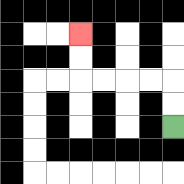{'start': '[7, 5]', 'end': '[3, 1]', 'path_directions': 'U,U,L,L,L,L,U,U', 'path_coordinates': '[[7, 5], [7, 4], [7, 3], [6, 3], [5, 3], [4, 3], [3, 3], [3, 2], [3, 1]]'}